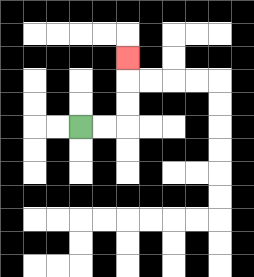{'start': '[3, 5]', 'end': '[5, 2]', 'path_directions': 'R,R,U,U,U', 'path_coordinates': '[[3, 5], [4, 5], [5, 5], [5, 4], [5, 3], [5, 2]]'}